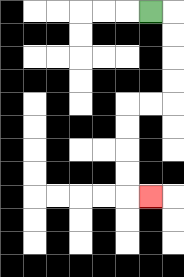{'start': '[6, 0]', 'end': '[6, 8]', 'path_directions': 'R,D,D,D,D,L,L,D,D,D,D,R', 'path_coordinates': '[[6, 0], [7, 0], [7, 1], [7, 2], [7, 3], [7, 4], [6, 4], [5, 4], [5, 5], [5, 6], [5, 7], [5, 8], [6, 8]]'}